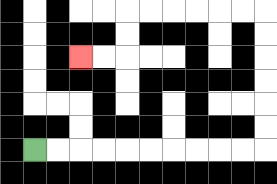{'start': '[1, 6]', 'end': '[3, 2]', 'path_directions': 'R,R,R,R,R,R,R,R,R,R,U,U,U,U,U,U,L,L,L,L,L,L,D,D,L,L', 'path_coordinates': '[[1, 6], [2, 6], [3, 6], [4, 6], [5, 6], [6, 6], [7, 6], [8, 6], [9, 6], [10, 6], [11, 6], [11, 5], [11, 4], [11, 3], [11, 2], [11, 1], [11, 0], [10, 0], [9, 0], [8, 0], [7, 0], [6, 0], [5, 0], [5, 1], [5, 2], [4, 2], [3, 2]]'}